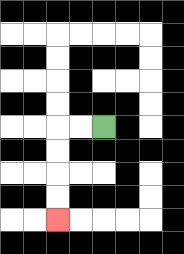{'start': '[4, 5]', 'end': '[2, 9]', 'path_directions': 'L,L,D,D,D,D', 'path_coordinates': '[[4, 5], [3, 5], [2, 5], [2, 6], [2, 7], [2, 8], [2, 9]]'}